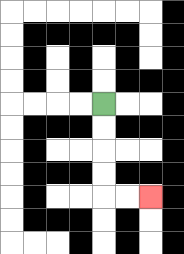{'start': '[4, 4]', 'end': '[6, 8]', 'path_directions': 'D,D,D,D,R,R', 'path_coordinates': '[[4, 4], [4, 5], [4, 6], [4, 7], [4, 8], [5, 8], [6, 8]]'}